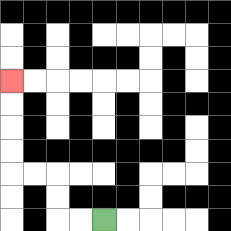{'start': '[4, 9]', 'end': '[0, 3]', 'path_directions': 'L,L,U,U,L,L,U,U,U,U', 'path_coordinates': '[[4, 9], [3, 9], [2, 9], [2, 8], [2, 7], [1, 7], [0, 7], [0, 6], [0, 5], [0, 4], [0, 3]]'}